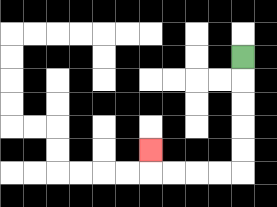{'start': '[10, 2]', 'end': '[6, 6]', 'path_directions': 'D,D,D,D,D,L,L,L,L,U', 'path_coordinates': '[[10, 2], [10, 3], [10, 4], [10, 5], [10, 6], [10, 7], [9, 7], [8, 7], [7, 7], [6, 7], [6, 6]]'}